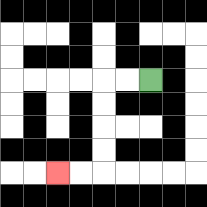{'start': '[6, 3]', 'end': '[2, 7]', 'path_directions': 'L,L,D,D,D,D,L,L', 'path_coordinates': '[[6, 3], [5, 3], [4, 3], [4, 4], [4, 5], [4, 6], [4, 7], [3, 7], [2, 7]]'}